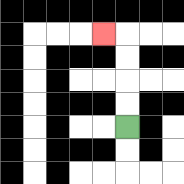{'start': '[5, 5]', 'end': '[4, 1]', 'path_directions': 'U,U,U,U,L', 'path_coordinates': '[[5, 5], [5, 4], [5, 3], [5, 2], [5, 1], [4, 1]]'}